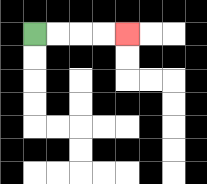{'start': '[1, 1]', 'end': '[5, 1]', 'path_directions': 'R,R,R,R', 'path_coordinates': '[[1, 1], [2, 1], [3, 1], [4, 1], [5, 1]]'}